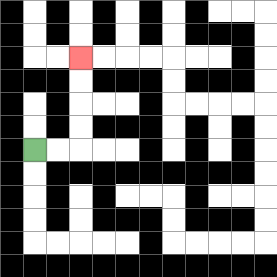{'start': '[1, 6]', 'end': '[3, 2]', 'path_directions': 'R,R,U,U,U,U', 'path_coordinates': '[[1, 6], [2, 6], [3, 6], [3, 5], [3, 4], [3, 3], [3, 2]]'}